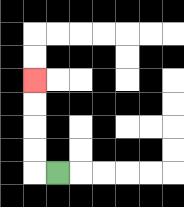{'start': '[2, 7]', 'end': '[1, 3]', 'path_directions': 'L,U,U,U,U', 'path_coordinates': '[[2, 7], [1, 7], [1, 6], [1, 5], [1, 4], [1, 3]]'}